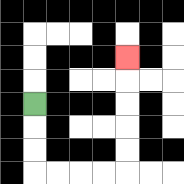{'start': '[1, 4]', 'end': '[5, 2]', 'path_directions': 'D,D,D,R,R,R,R,U,U,U,U,U', 'path_coordinates': '[[1, 4], [1, 5], [1, 6], [1, 7], [2, 7], [3, 7], [4, 7], [5, 7], [5, 6], [5, 5], [5, 4], [5, 3], [5, 2]]'}